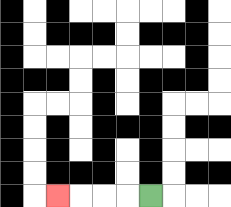{'start': '[6, 8]', 'end': '[2, 8]', 'path_directions': 'L,L,L,L', 'path_coordinates': '[[6, 8], [5, 8], [4, 8], [3, 8], [2, 8]]'}